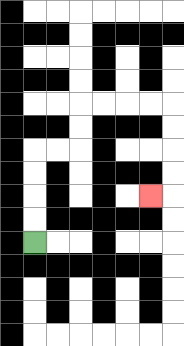{'start': '[1, 10]', 'end': '[6, 8]', 'path_directions': 'U,U,U,U,R,R,U,U,R,R,R,R,D,D,D,D,L', 'path_coordinates': '[[1, 10], [1, 9], [1, 8], [1, 7], [1, 6], [2, 6], [3, 6], [3, 5], [3, 4], [4, 4], [5, 4], [6, 4], [7, 4], [7, 5], [7, 6], [7, 7], [7, 8], [6, 8]]'}